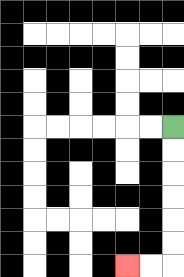{'start': '[7, 5]', 'end': '[5, 11]', 'path_directions': 'D,D,D,D,D,D,L,L', 'path_coordinates': '[[7, 5], [7, 6], [7, 7], [7, 8], [7, 9], [7, 10], [7, 11], [6, 11], [5, 11]]'}